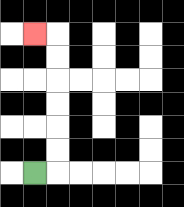{'start': '[1, 7]', 'end': '[1, 1]', 'path_directions': 'R,U,U,U,U,U,U,L', 'path_coordinates': '[[1, 7], [2, 7], [2, 6], [2, 5], [2, 4], [2, 3], [2, 2], [2, 1], [1, 1]]'}